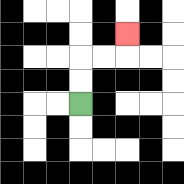{'start': '[3, 4]', 'end': '[5, 1]', 'path_directions': 'U,U,R,R,U', 'path_coordinates': '[[3, 4], [3, 3], [3, 2], [4, 2], [5, 2], [5, 1]]'}